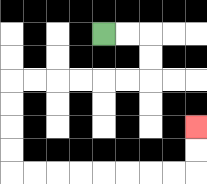{'start': '[4, 1]', 'end': '[8, 5]', 'path_directions': 'R,R,D,D,L,L,L,L,L,L,D,D,D,D,R,R,R,R,R,R,R,R,U,U', 'path_coordinates': '[[4, 1], [5, 1], [6, 1], [6, 2], [6, 3], [5, 3], [4, 3], [3, 3], [2, 3], [1, 3], [0, 3], [0, 4], [0, 5], [0, 6], [0, 7], [1, 7], [2, 7], [3, 7], [4, 7], [5, 7], [6, 7], [7, 7], [8, 7], [8, 6], [8, 5]]'}